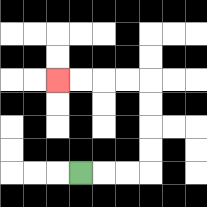{'start': '[3, 7]', 'end': '[2, 3]', 'path_directions': 'R,R,R,U,U,U,U,L,L,L,L', 'path_coordinates': '[[3, 7], [4, 7], [5, 7], [6, 7], [6, 6], [6, 5], [6, 4], [6, 3], [5, 3], [4, 3], [3, 3], [2, 3]]'}